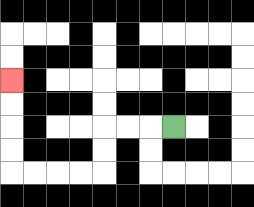{'start': '[7, 5]', 'end': '[0, 3]', 'path_directions': 'L,L,L,D,D,L,L,L,L,U,U,U,U', 'path_coordinates': '[[7, 5], [6, 5], [5, 5], [4, 5], [4, 6], [4, 7], [3, 7], [2, 7], [1, 7], [0, 7], [0, 6], [0, 5], [0, 4], [0, 3]]'}